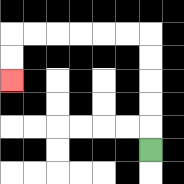{'start': '[6, 6]', 'end': '[0, 3]', 'path_directions': 'U,U,U,U,U,L,L,L,L,L,L,D,D', 'path_coordinates': '[[6, 6], [6, 5], [6, 4], [6, 3], [6, 2], [6, 1], [5, 1], [4, 1], [3, 1], [2, 1], [1, 1], [0, 1], [0, 2], [0, 3]]'}